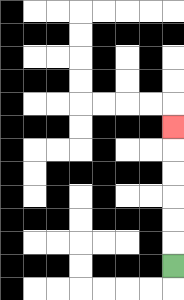{'start': '[7, 11]', 'end': '[7, 5]', 'path_directions': 'U,U,U,U,U,U', 'path_coordinates': '[[7, 11], [7, 10], [7, 9], [7, 8], [7, 7], [7, 6], [7, 5]]'}